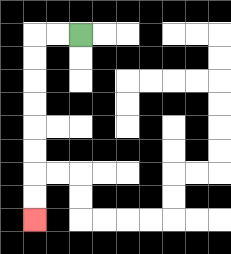{'start': '[3, 1]', 'end': '[1, 9]', 'path_directions': 'L,L,D,D,D,D,D,D,D,D', 'path_coordinates': '[[3, 1], [2, 1], [1, 1], [1, 2], [1, 3], [1, 4], [1, 5], [1, 6], [1, 7], [1, 8], [1, 9]]'}